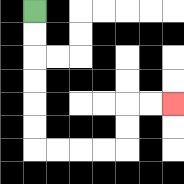{'start': '[1, 0]', 'end': '[7, 4]', 'path_directions': 'D,D,D,D,D,D,R,R,R,R,U,U,R,R', 'path_coordinates': '[[1, 0], [1, 1], [1, 2], [1, 3], [1, 4], [1, 5], [1, 6], [2, 6], [3, 6], [4, 6], [5, 6], [5, 5], [5, 4], [6, 4], [7, 4]]'}